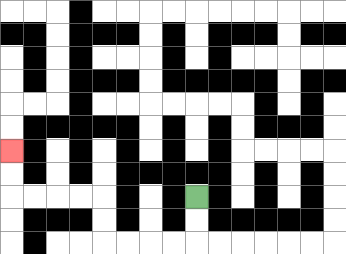{'start': '[8, 8]', 'end': '[0, 6]', 'path_directions': 'D,D,L,L,L,L,U,U,L,L,L,L,U,U', 'path_coordinates': '[[8, 8], [8, 9], [8, 10], [7, 10], [6, 10], [5, 10], [4, 10], [4, 9], [4, 8], [3, 8], [2, 8], [1, 8], [0, 8], [0, 7], [0, 6]]'}